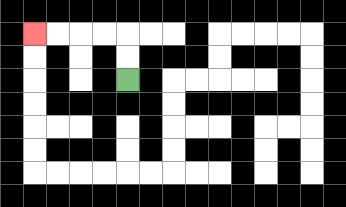{'start': '[5, 3]', 'end': '[1, 1]', 'path_directions': 'U,U,L,L,L,L', 'path_coordinates': '[[5, 3], [5, 2], [5, 1], [4, 1], [3, 1], [2, 1], [1, 1]]'}